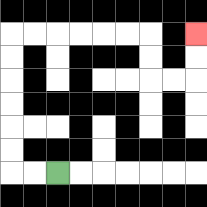{'start': '[2, 7]', 'end': '[8, 1]', 'path_directions': 'L,L,U,U,U,U,U,U,R,R,R,R,R,R,D,D,R,R,U,U', 'path_coordinates': '[[2, 7], [1, 7], [0, 7], [0, 6], [0, 5], [0, 4], [0, 3], [0, 2], [0, 1], [1, 1], [2, 1], [3, 1], [4, 1], [5, 1], [6, 1], [6, 2], [6, 3], [7, 3], [8, 3], [8, 2], [8, 1]]'}